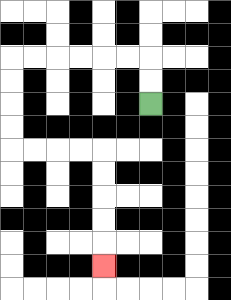{'start': '[6, 4]', 'end': '[4, 11]', 'path_directions': 'U,U,L,L,L,L,L,L,D,D,D,D,R,R,R,R,D,D,D,D,D', 'path_coordinates': '[[6, 4], [6, 3], [6, 2], [5, 2], [4, 2], [3, 2], [2, 2], [1, 2], [0, 2], [0, 3], [0, 4], [0, 5], [0, 6], [1, 6], [2, 6], [3, 6], [4, 6], [4, 7], [4, 8], [4, 9], [4, 10], [4, 11]]'}